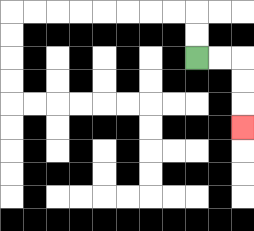{'start': '[8, 2]', 'end': '[10, 5]', 'path_directions': 'R,R,D,D,D', 'path_coordinates': '[[8, 2], [9, 2], [10, 2], [10, 3], [10, 4], [10, 5]]'}